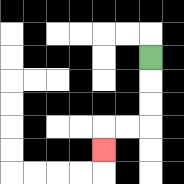{'start': '[6, 2]', 'end': '[4, 6]', 'path_directions': 'D,D,D,L,L,D', 'path_coordinates': '[[6, 2], [6, 3], [6, 4], [6, 5], [5, 5], [4, 5], [4, 6]]'}